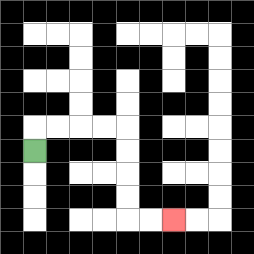{'start': '[1, 6]', 'end': '[7, 9]', 'path_directions': 'U,R,R,R,R,D,D,D,D,R,R', 'path_coordinates': '[[1, 6], [1, 5], [2, 5], [3, 5], [4, 5], [5, 5], [5, 6], [5, 7], [5, 8], [5, 9], [6, 9], [7, 9]]'}